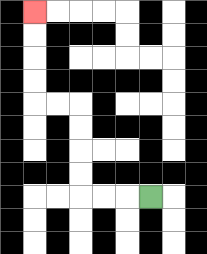{'start': '[6, 8]', 'end': '[1, 0]', 'path_directions': 'L,L,L,U,U,U,U,L,L,U,U,U,U', 'path_coordinates': '[[6, 8], [5, 8], [4, 8], [3, 8], [3, 7], [3, 6], [3, 5], [3, 4], [2, 4], [1, 4], [1, 3], [1, 2], [1, 1], [1, 0]]'}